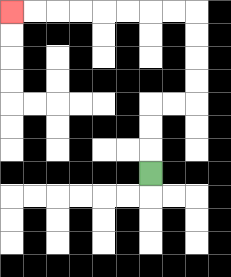{'start': '[6, 7]', 'end': '[0, 0]', 'path_directions': 'U,U,U,R,R,U,U,U,U,L,L,L,L,L,L,L,L', 'path_coordinates': '[[6, 7], [6, 6], [6, 5], [6, 4], [7, 4], [8, 4], [8, 3], [8, 2], [8, 1], [8, 0], [7, 0], [6, 0], [5, 0], [4, 0], [3, 0], [2, 0], [1, 0], [0, 0]]'}